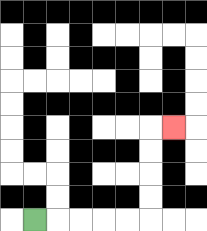{'start': '[1, 9]', 'end': '[7, 5]', 'path_directions': 'R,R,R,R,R,U,U,U,U,R', 'path_coordinates': '[[1, 9], [2, 9], [3, 9], [4, 9], [5, 9], [6, 9], [6, 8], [6, 7], [6, 6], [6, 5], [7, 5]]'}